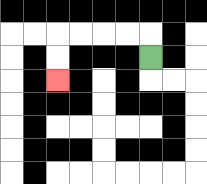{'start': '[6, 2]', 'end': '[2, 3]', 'path_directions': 'U,L,L,L,L,D,D', 'path_coordinates': '[[6, 2], [6, 1], [5, 1], [4, 1], [3, 1], [2, 1], [2, 2], [2, 3]]'}